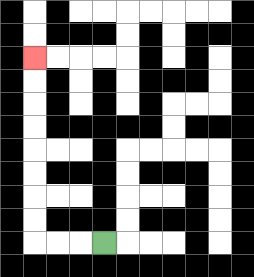{'start': '[4, 10]', 'end': '[1, 2]', 'path_directions': 'L,L,L,U,U,U,U,U,U,U,U', 'path_coordinates': '[[4, 10], [3, 10], [2, 10], [1, 10], [1, 9], [1, 8], [1, 7], [1, 6], [1, 5], [1, 4], [1, 3], [1, 2]]'}